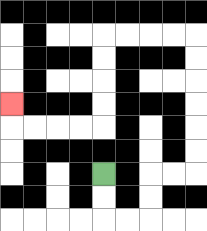{'start': '[4, 7]', 'end': '[0, 4]', 'path_directions': 'D,D,R,R,U,U,R,R,U,U,U,U,U,U,L,L,L,L,D,D,D,D,L,L,L,L,U', 'path_coordinates': '[[4, 7], [4, 8], [4, 9], [5, 9], [6, 9], [6, 8], [6, 7], [7, 7], [8, 7], [8, 6], [8, 5], [8, 4], [8, 3], [8, 2], [8, 1], [7, 1], [6, 1], [5, 1], [4, 1], [4, 2], [4, 3], [4, 4], [4, 5], [3, 5], [2, 5], [1, 5], [0, 5], [0, 4]]'}